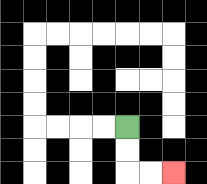{'start': '[5, 5]', 'end': '[7, 7]', 'path_directions': 'D,D,R,R', 'path_coordinates': '[[5, 5], [5, 6], [5, 7], [6, 7], [7, 7]]'}